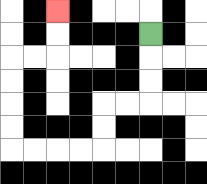{'start': '[6, 1]', 'end': '[2, 0]', 'path_directions': 'D,D,D,L,L,D,D,L,L,L,L,U,U,U,U,R,R,U,U', 'path_coordinates': '[[6, 1], [6, 2], [6, 3], [6, 4], [5, 4], [4, 4], [4, 5], [4, 6], [3, 6], [2, 6], [1, 6], [0, 6], [0, 5], [0, 4], [0, 3], [0, 2], [1, 2], [2, 2], [2, 1], [2, 0]]'}